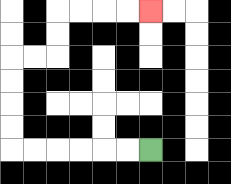{'start': '[6, 6]', 'end': '[6, 0]', 'path_directions': 'L,L,L,L,L,L,U,U,U,U,R,R,U,U,R,R,R,R', 'path_coordinates': '[[6, 6], [5, 6], [4, 6], [3, 6], [2, 6], [1, 6], [0, 6], [0, 5], [0, 4], [0, 3], [0, 2], [1, 2], [2, 2], [2, 1], [2, 0], [3, 0], [4, 0], [5, 0], [6, 0]]'}